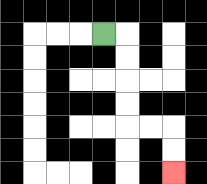{'start': '[4, 1]', 'end': '[7, 7]', 'path_directions': 'R,D,D,D,D,R,R,D,D', 'path_coordinates': '[[4, 1], [5, 1], [5, 2], [5, 3], [5, 4], [5, 5], [6, 5], [7, 5], [7, 6], [7, 7]]'}